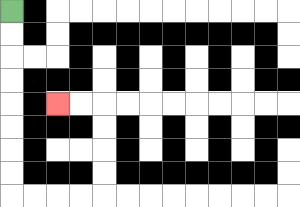{'start': '[0, 0]', 'end': '[2, 4]', 'path_directions': 'D,D,D,D,D,D,D,D,R,R,R,R,U,U,U,U,L,L', 'path_coordinates': '[[0, 0], [0, 1], [0, 2], [0, 3], [0, 4], [0, 5], [0, 6], [0, 7], [0, 8], [1, 8], [2, 8], [3, 8], [4, 8], [4, 7], [4, 6], [4, 5], [4, 4], [3, 4], [2, 4]]'}